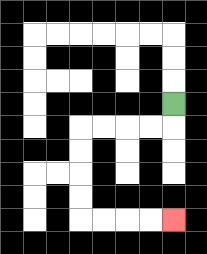{'start': '[7, 4]', 'end': '[7, 9]', 'path_directions': 'D,L,L,L,L,D,D,D,D,R,R,R,R', 'path_coordinates': '[[7, 4], [7, 5], [6, 5], [5, 5], [4, 5], [3, 5], [3, 6], [3, 7], [3, 8], [3, 9], [4, 9], [5, 9], [6, 9], [7, 9]]'}